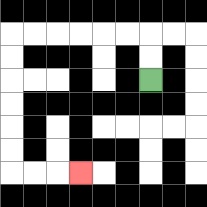{'start': '[6, 3]', 'end': '[3, 7]', 'path_directions': 'U,U,L,L,L,L,L,L,D,D,D,D,D,D,R,R,R', 'path_coordinates': '[[6, 3], [6, 2], [6, 1], [5, 1], [4, 1], [3, 1], [2, 1], [1, 1], [0, 1], [0, 2], [0, 3], [0, 4], [0, 5], [0, 6], [0, 7], [1, 7], [2, 7], [3, 7]]'}